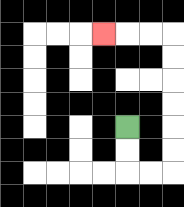{'start': '[5, 5]', 'end': '[4, 1]', 'path_directions': 'D,D,R,R,U,U,U,U,U,U,L,L,L', 'path_coordinates': '[[5, 5], [5, 6], [5, 7], [6, 7], [7, 7], [7, 6], [7, 5], [7, 4], [7, 3], [7, 2], [7, 1], [6, 1], [5, 1], [4, 1]]'}